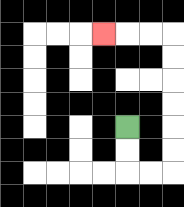{'start': '[5, 5]', 'end': '[4, 1]', 'path_directions': 'D,D,R,R,U,U,U,U,U,U,L,L,L', 'path_coordinates': '[[5, 5], [5, 6], [5, 7], [6, 7], [7, 7], [7, 6], [7, 5], [7, 4], [7, 3], [7, 2], [7, 1], [6, 1], [5, 1], [4, 1]]'}